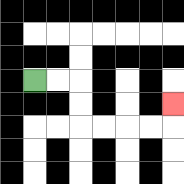{'start': '[1, 3]', 'end': '[7, 4]', 'path_directions': 'R,R,D,D,R,R,R,R,U', 'path_coordinates': '[[1, 3], [2, 3], [3, 3], [3, 4], [3, 5], [4, 5], [5, 5], [6, 5], [7, 5], [7, 4]]'}